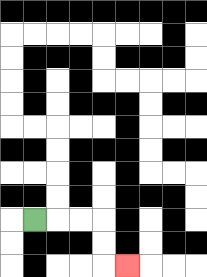{'start': '[1, 9]', 'end': '[5, 11]', 'path_directions': 'R,R,R,D,D,R', 'path_coordinates': '[[1, 9], [2, 9], [3, 9], [4, 9], [4, 10], [4, 11], [5, 11]]'}